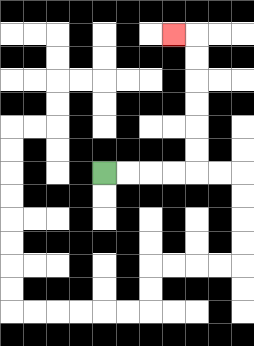{'start': '[4, 7]', 'end': '[7, 1]', 'path_directions': 'R,R,R,R,U,U,U,U,U,U,L', 'path_coordinates': '[[4, 7], [5, 7], [6, 7], [7, 7], [8, 7], [8, 6], [8, 5], [8, 4], [8, 3], [8, 2], [8, 1], [7, 1]]'}